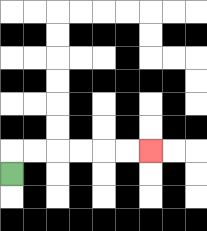{'start': '[0, 7]', 'end': '[6, 6]', 'path_directions': 'U,R,R,R,R,R,R', 'path_coordinates': '[[0, 7], [0, 6], [1, 6], [2, 6], [3, 6], [4, 6], [5, 6], [6, 6]]'}